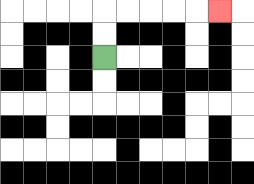{'start': '[4, 2]', 'end': '[9, 0]', 'path_directions': 'U,U,R,R,R,R,R', 'path_coordinates': '[[4, 2], [4, 1], [4, 0], [5, 0], [6, 0], [7, 0], [8, 0], [9, 0]]'}